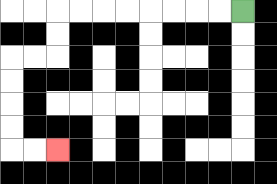{'start': '[10, 0]', 'end': '[2, 6]', 'path_directions': 'L,L,L,L,L,L,L,L,D,D,L,L,D,D,D,D,R,R', 'path_coordinates': '[[10, 0], [9, 0], [8, 0], [7, 0], [6, 0], [5, 0], [4, 0], [3, 0], [2, 0], [2, 1], [2, 2], [1, 2], [0, 2], [0, 3], [0, 4], [0, 5], [0, 6], [1, 6], [2, 6]]'}